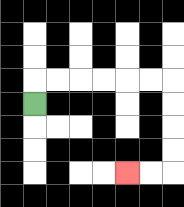{'start': '[1, 4]', 'end': '[5, 7]', 'path_directions': 'U,R,R,R,R,R,R,D,D,D,D,L,L', 'path_coordinates': '[[1, 4], [1, 3], [2, 3], [3, 3], [4, 3], [5, 3], [6, 3], [7, 3], [7, 4], [7, 5], [7, 6], [7, 7], [6, 7], [5, 7]]'}